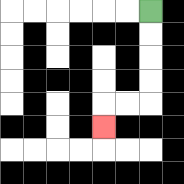{'start': '[6, 0]', 'end': '[4, 5]', 'path_directions': 'D,D,D,D,L,L,D', 'path_coordinates': '[[6, 0], [6, 1], [6, 2], [6, 3], [6, 4], [5, 4], [4, 4], [4, 5]]'}